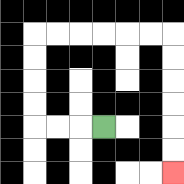{'start': '[4, 5]', 'end': '[7, 7]', 'path_directions': 'L,L,L,U,U,U,U,R,R,R,R,R,R,D,D,D,D,D,D', 'path_coordinates': '[[4, 5], [3, 5], [2, 5], [1, 5], [1, 4], [1, 3], [1, 2], [1, 1], [2, 1], [3, 1], [4, 1], [5, 1], [6, 1], [7, 1], [7, 2], [7, 3], [7, 4], [7, 5], [7, 6], [7, 7]]'}